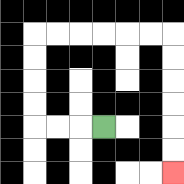{'start': '[4, 5]', 'end': '[7, 7]', 'path_directions': 'L,L,L,U,U,U,U,R,R,R,R,R,R,D,D,D,D,D,D', 'path_coordinates': '[[4, 5], [3, 5], [2, 5], [1, 5], [1, 4], [1, 3], [1, 2], [1, 1], [2, 1], [3, 1], [4, 1], [5, 1], [6, 1], [7, 1], [7, 2], [7, 3], [7, 4], [7, 5], [7, 6], [7, 7]]'}